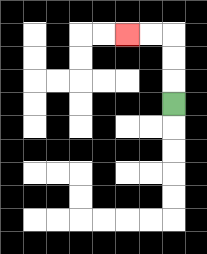{'start': '[7, 4]', 'end': '[5, 1]', 'path_directions': 'U,U,U,L,L', 'path_coordinates': '[[7, 4], [7, 3], [7, 2], [7, 1], [6, 1], [5, 1]]'}